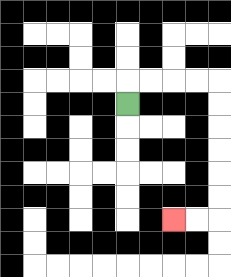{'start': '[5, 4]', 'end': '[7, 9]', 'path_directions': 'U,R,R,R,R,D,D,D,D,D,D,L,L', 'path_coordinates': '[[5, 4], [5, 3], [6, 3], [7, 3], [8, 3], [9, 3], [9, 4], [9, 5], [9, 6], [9, 7], [9, 8], [9, 9], [8, 9], [7, 9]]'}